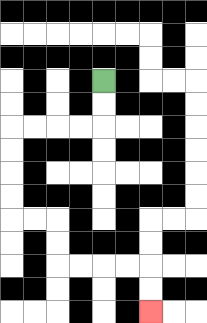{'start': '[4, 3]', 'end': '[6, 13]', 'path_directions': 'D,D,L,L,L,L,D,D,D,D,R,R,D,D,R,R,R,R,D,D', 'path_coordinates': '[[4, 3], [4, 4], [4, 5], [3, 5], [2, 5], [1, 5], [0, 5], [0, 6], [0, 7], [0, 8], [0, 9], [1, 9], [2, 9], [2, 10], [2, 11], [3, 11], [4, 11], [5, 11], [6, 11], [6, 12], [6, 13]]'}